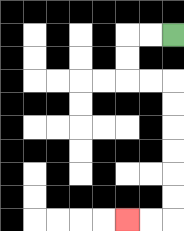{'start': '[7, 1]', 'end': '[5, 9]', 'path_directions': 'L,L,D,D,R,R,D,D,D,D,D,D,L,L', 'path_coordinates': '[[7, 1], [6, 1], [5, 1], [5, 2], [5, 3], [6, 3], [7, 3], [7, 4], [7, 5], [7, 6], [7, 7], [7, 8], [7, 9], [6, 9], [5, 9]]'}